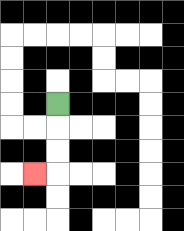{'start': '[2, 4]', 'end': '[1, 7]', 'path_directions': 'D,D,D,L', 'path_coordinates': '[[2, 4], [2, 5], [2, 6], [2, 7], [1, 7]]'}